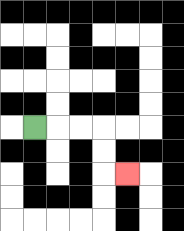{'start': '[1, 5]', 'end': '[5, 7]', 'path_directions': 'R,R,R,D,D,R', 'path_coordinates': '[[1, 5], [2, 5], [3, 5], [4, 5], [4, 6], [4, 7], [5, 7]]'}